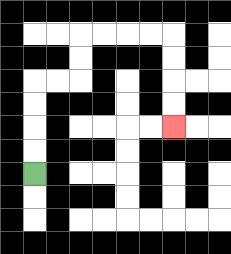{'start': '[1, 7]', 'end': '[7, 5]', 'path_directions': 'U,U,U,U,R,R,U,U,R,R,R,R,D,D,D,D', 'path_coordinates': '[[1, 7], [1, 6], [1, 5], [1, 4], [1, 3], [2, 3], [3, 3], [3, 2], [3, 1], [4, 1], [5, 1], [6, 1], [7, 1], [7, 2], [7, 3], [7, 4], [7, 5]]'}